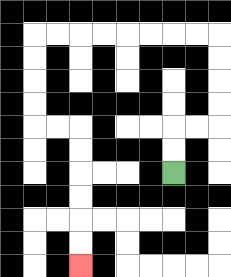{'start': '[7, 7]', 'end': '[3, 11]', 'path_directions': 'U,U,R,R,U,U,U,U,L,L,L,L,L,L,L,L,D,D,D,D,R,R,D,D,D,D,D,D', 'path_coordinates': '[[7, 7], [7, 6], [7, 5], [8, 5], [9, 5], [9, 4], [9, 3], [9, 2], [9, 1], [8, 1], [7, 1], [6, 1], [5, 1], [4, 1], [3, 1], [2, 1], [1, 1], [1, 2], [1, 3], [1, 4], [1, 5], [2, 5], [3, 5], [3, 6], [3, 7], [3, 8], [3, 9], [3, 10], [3, 11]]'}